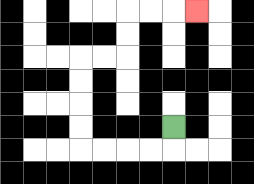{'start': '[7, 5]', 'end': '[8, 0]', 'path_directions': 'D,L,L,L,L,U,U,U,U,R,R,U,U,R,R,R', 'path_coordinates': '[[7, 5], [7, 6], [6, 6], [5, 6], [4, 6], [3, 6], [3, 5], [3, 4], [3, 3], [3, 2], [4, 2], [5, 2], [5, 1], [5, 0], [6, 0], [7, 0], [8, 0]]'}